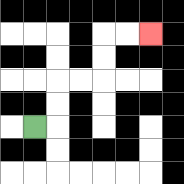{'start': '[1, 5]', 'end': '[6, 1]', 'path_directions': 'R,U,U,R,R,U,U,R,R', 'path_coordinates': '[[1, 5], [2, 5], [2, 4], [2, 3], [3, 3], [4, 3], [4, 2], [4, 1], [5, 1], [6, 1]]'}